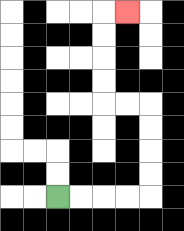{'start': '[2, 8]', 'end': '[5, 0]', 'path_directions': 'R,R,R,R,U,U,U,U,L,L,U,U,U,U,R', 'path_coordinates': '[[2, 8], [3, 8], [4, 8], [5, 8], [6, 8], [6, 7], [6, 6], [6, 5], [6, 4], [5, 4], [4, 4], [4, 3], [4, 2], [4, 1], [4, 0], [5, 0]]'}